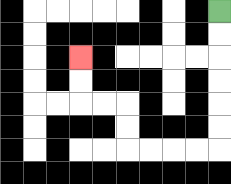{'start': '[9, 0]', 'end': '[3, 2]', 'path_directions': 'D,D,D,D,D,D,L,L,L,L,U,U,L,L,U,U', 'path_coordinates': '[[9, 0], [9, 1], [9, 2], [9, 3], [9, 4], [9, 5], [9, 6], [8, 6], [7, 6], [6, 6], [5, 6], [5, 5], [5, 4], [4, 4], [3, 4], [3, 3], [3, 2]]'}